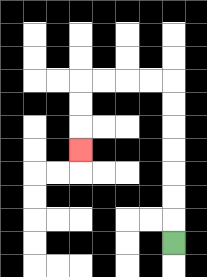{'start': '[7, 10]', 'end': '[3, 6]', 'path_directions': 'U,U,U,U,U,U,U,L,L,L,L,D,D,D', 'path_coordinates': '[[7, 10], [7, 9], [7, 8], [7, 7], [7, 6], [7, 5], [7, 4], [7, 3], [6, 3], [5, 3], [4, 3], [3, 3], [3, 4], [3, 5], [3, 6]]'}